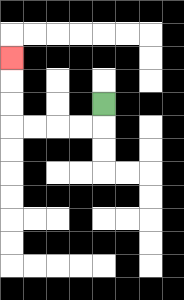{'start': '[4, 4]', 'end': '[0, 2]', 'path_directions': 'D,L,L,L,L,U,U,U', 'path_coordinates': '[[4, 4], [4, 5], [3, 5], [2, 5], [1, 5], [0, 5], [0, 4], [0, 3], [0, 2]]'}